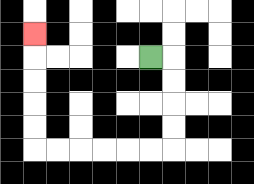{'start': '[6, 2]', 'end': '[1, 1]', 'path_directions': 'R,D,D,D,D,L,L,L,L,L,L,U,U,U,U,U', 'path_coordinates': '[[6, 2], [7, 2], [7, 3], [7, 4], [7, 5], [7, 6], [6, 6], [5, 6], [4, 6], [3, 6], [2, 6], [1, 6], [1, 5], [1, 4], [1, 3], [1, 2], [1, 1]]'}